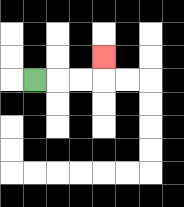{'start': '[1, 3]', 'end': '[4, 2]', 'path_directions': 'R,R,R,U', 'path_coordinates': '[[1, 3], [2, 3], [3, 3], [4, 3], [4, 2]]'}